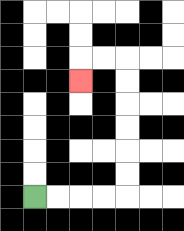{'start': '[1, 8]', 'end': '[3, 3]', 'path_directions': 'R,R,R,R,U,U,U,U,U,U,L,L,D', 'path_coordinates': '[[1, 8], [2, 8], [3, 8], [4, 8], [5, 8], [5, 7], [5, 6], [5, 5], [5, 4], [5, 3], [5, 2], [4, 2], [3, 2], [3, 3]]'}